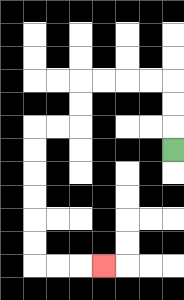{'start': '[7, 6]', 'end': '[4, 11]', 'path_directions': 'U,U,U,L,L,L,L,D,D,L,L,D,D,D,D,D,D,R,R,R', 'path_coordinates': '[[7, 6], [7, 5], [7, 4], [7, 3], [6, 3], [5, 3], [4, 3], [3, 3], [3, 4], [3, 5], [2, 5], [1, 5], [1, 6], [1, 7], [1, 8], [1, 9], [1, 10], [1, 11], [2, 11], [3, 11], [4, 11]]'}